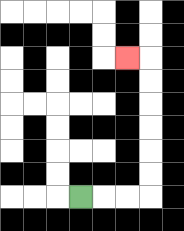{'start': '[3, 8]', 'end': '[5, 2]', 'path_directions': 'R,R,R,U,U,U,U,U,U,L', 'path_coordinates': '[[3, 8], [4, 8], [5, 8], [6, 8], [6, 7], [6, 6], [6, 5], [6, 4], [6, 3], [6, 2], [5, 2]]'}